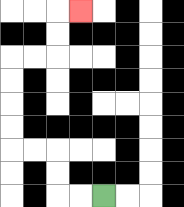{'start': '[4, 8]', 'end': '[3, 0]', 'path_directions': 'L,L,U,U,L,L,U,U,U,U,R,R,U,U,R', 'path_coordinates': '[[4, 8], [3, 8], [2, 8], [2, 7], [2, 6], [1, 6], [0, 6], [0, 5], [0, 4], [0, 3], [0, 2], [1, 2], [2, 2], [2, 1], [2, 0], [3, 0]]'}